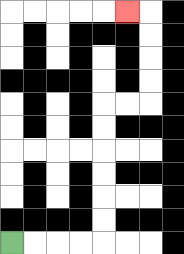{'start': '[0, 10]', 'end': '[5, 0]', 'path_directions': 'R,R,R,R,U,U,U,U,U,U,R,R,U,U,U,U,L', 'path_coordinates': '[[0, 10], [1, 10], [2, 10], [3, 10], [4, 10], [4, 9], [4, 8], [4, 7], [4, 6], [4, 5], [4, 4], [5, 4], [6, 4], [6, 3], [6, 2], [6, 1], [6, 0], [5, 0]]'}